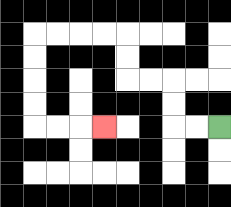{'start': '[9, 5]', 'end': '[4, 5]', 'path_directions': 'L,L,U,U,L,L,U,U,L,L,L,L,D,D,D,D,R,R,R', 'path_coordinates': '[[9, 5], [8, 5], [7, 5], [7, 4], [7, 3], [6, 3], [5, 3], [5, 2], [5, 1], [4, 1], [3, 1], [2, 1], [1, 1], [1, 2], [1, 3], [1, 4], [1, 5], [2, 5], [3, 5], [4, 5]]'}